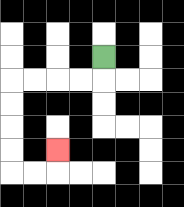{'start': '[4, 2]', 'end': '[2, 6]', 'path_directions': 'D,L,L,L,L,D,D,D,D,R,R,U', 'path_coordinates': '[[4, 2], [4, 3], [3, 3], [2, 3], [1, 3], [0, 3], [0, 4], [0, 5], [0, 6], [0, 7], [1, 7], [2, 7], [2, 6]]'}